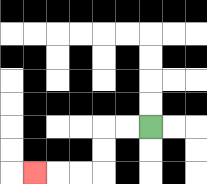{'start': '[6, 5]', 'end': '[1, 7]', 'path_directions': 'L,L,D,D,L,L,L', 'path_coordinates': '[[6, 5], [5, 5], [4, 5], [4, 6], [4, 7], [3, 7], [2, 7], [1, 7]]'}